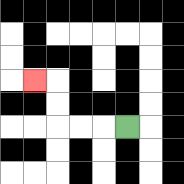{'start': '[5, 5]', 'end': '[1, 3]', 'path_directions': 'L,L,L,U,U,L', 'path_coordinates': '[[5, 5], [4, 5], [3, 5], [2, 5], [2, 4], [2, 3], [1, 3]]'}